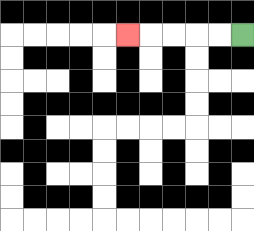{'start': '[10, 1]', 'end': '[5, 1]', 'path_directions': 'L,L,L,L,L', 'path_coordinates': '[[10, 1], [9, 1], [8, 1], [7, 1], [6, 1], [5, 1]]'}